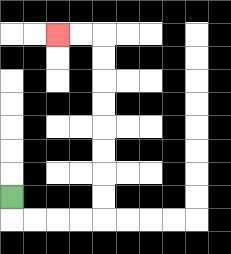{'start': '[0, 8]', 'end': '[2, 1]', 'path_directions': 'D,R,R,R,R,U,U,U,U,U,U,U,U,L,L', 'path_coordinates': '[[0, 8], [0, 9], [1, 9], [2, 9], [3, 9], [4, 9], [4, 8], [4, 7], [4, 6], [4, 5], [4, 4], [4, 3], [4, 2], [4, 1], [3, 1], [2, 1]]'}